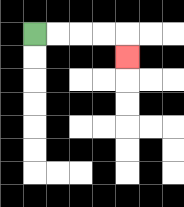{'start': '[1, 1]', 'end': '[5, 2]', 'path_directions': 'R,R,R,R,D', 'path_coordinates': '[[1, 1], [2, 1], [3, 1], [4, 1], [5, 1], [5, 2]]'}